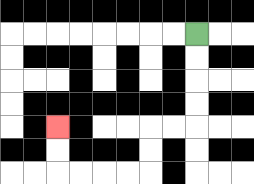{'start': '[8, 1]', 'end': '[2, 5]', 'path_directions': 'D,D,D,D,L,L,D,D,L,L,L,L,U,U', 'path_coordinates': '[[8, 1], [8, 2], [8, 3], [8, 4], [8, 5], [7, 5], [6, 5], [6, 6], [6, 7], [5, 7], [4, 7], [3, 7], [2, 7], [2, 6], [2, 5]]'}